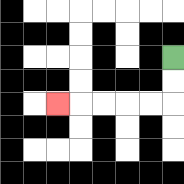{'start': '[7, 2]', 'end': '[2, 4]', 'path_directions': 'D,D,L,L,L,L,L', 'path_coordinates': '[[7, 2], [7, 3], [7, 4], [6, 4], [5, 4], [4, 4], [3, 4], [2, 4]]'}